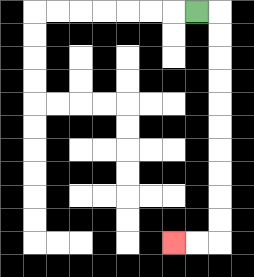{'start': '[8, 0]', 'end': '[7, 10]', 'path_directions': 'R,D,D,D,D,D,D,D,D,D,D,L,L', 'path_coordinates': '[[8, 0], [9, 0], [9, 1], [9, 2], [9, 3], [9, 4], [9, 5], [9, 6], [9, 7], [9, 8], [9, 9], [9, 10], [8, 10], [7, 10]]'}